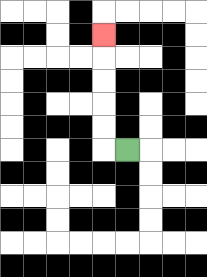{'start': '[5, 6]', 'end': '[4, 1]', 'path_directions': 'L,U,U,U,U,U', 'path_coordinates': '[[5, 6], [4, 6], [4, 5], [4, 4], [4, 3], [4, 2], [4, 1]]'}